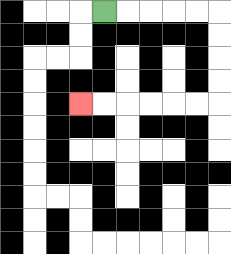{'start': '[4, 0]', 'end': '[3, 4]', 'path_directions': 'R,R,R,R,R,D,D,D,D,L,L,L,L,L,L', 'path_coordinates': '[[4, 0], [5, 0], [6, 0], [7, 0], [8, 0], [9, 0], [9, 1], [9, 2], [9, 3], [9, 4], [8, 4], [7, 4], [6, 4], [5, 4], [4, 4], [3, 4]]'}